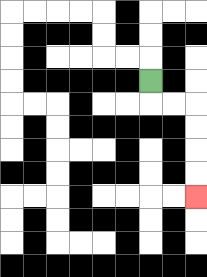{'start': '[6, 3]', 'end': '[8, 8]', 'path_directions': 'D,R,R,D,D,D,D', 'path_coordinates': '[[6, 3], [6, 4], [7, 4], [8, 4], [8, 5], [8, 6], [8, 7], [8, 8]]'}